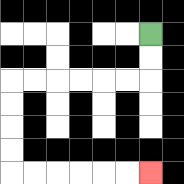{'start': '[6, 1]', 'end': '[6, 7]', 'path_directions': 'D,D,L,L,L,L,L,L,D,D,D,D,R,R,R,R,R,R', 'path_coordinates': '[[6, 1], [6, 2], [6, 3], [5, 3], [4, 3], [3, 3], [2, 3], [1, 3], [0, 3], [0, 4], [0, 5], [0, 6], [0, 7], [1, 7], [2, 7], [3, 7], [4, 7], [5, 7], [6, 7]]'}